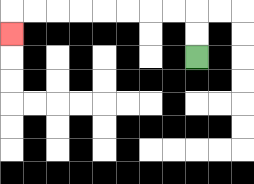{'start': '[8, 2]', 'end': '[0, 1]', 'path_directions': 'U,U,L,L,L,L,L,L,L,L,D', 'path_coordinates': '[[8, 2], [8, 1], [8, 0], [7, 0], [6, 0], [5, 0], [4, 0], [3, 0], [2, 0], [1, 0], [0, 0], [0, 1]]'}